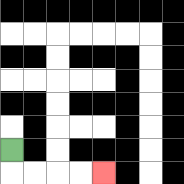{'start': '[0, 6]', 'end': '[4, 7]', 'path_directions': 'D,R,R,R,R', 'path_coordinates': '[[0, 6], [0, 7], [1, 7], [2, 7], [3, 7], [4, 7]]'}